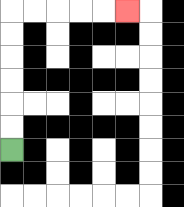{'start': '[0, 6]', 'end': '[5, 0]', 'path_directions': 'U,U,U,U,U,U,R,R,R,R,R', 'path_coordinates': '[[0, 6], [0, 5], [0, 4], [0, 3], [0, 2], [0, 1], [0, 0], [1, 0], [2, 0], [3, 0], [4, 0], [5, 0]]'}